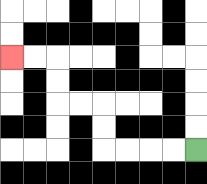{'start': '[8, 6]', 'end': '[0, 2]', 'path_directions': 'L,L,L,L,U,U,L,L,U,U,L,L', 'path_coordinates': '[[8, 6], [7, 6], [6, 6], [5, 6], [4, 6], [4, 5], [4, 4], [3, 4], [2, 4], [2, 3], [2, 2], [1, 2], [0, 2]]'}